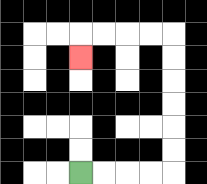{'start': '[3, 7]', 'end': '[3, 2]', 'path_directions': 'R,R,R,R,U,U,U,U,U,U,L,L,L,L,D', 'path_coordinates': '[[3, 7], [4, 7], [5, 7], [6, 7], [7, 7], [7, 6], [7, 5], [7, 4], [7, 3], [7, 2], [7, 1], [6, 1], [5, 1], [4, 1], [3, 1], [3, 2]]'}